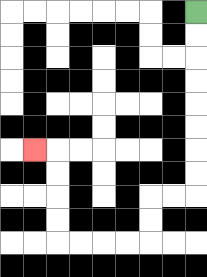{'start': '[8, 0]', 'end': '[1, 6]', 'path_directions': 'D,D,D,D,D,D,D,D,L,L,D,D,L,L,L,L,U,U,U,U,L', 'path_coordinates': '[[8, 0], [8, 1], [8, 2], [8, 3], [8, 4], [8, 5], [8, 6], [8, 7], [8, 8], [7, 8], [6, 8], [6, 9], [6, 10], [5, 10], [4, 10], [3, 10], [2, 10], [2, 9], [2, 8], [2, 7], [2, 6], [1, 6]]'}